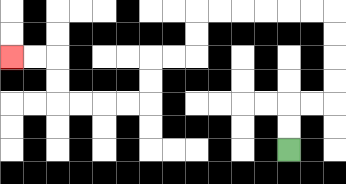{'start': '[12, 6]', 'end': '[0, 2]', 'path_directions': 'U,U,R,R,U,U,U,U,L,L,L,L,L,L,D,D,L,L,D,D,L,L,L,L,U,U,L,L', 'path_coordinates': '[[12, 6], [12, 5], [12, 4], [13, 4], [14, 4], [14, 3], [14, 2], [14, 1], [14, 0], [13, 0], [12, 0], [11, 0], [10, 0], [9, 0], [8, 0], [8, 1], [8, 2], [7, 2], [6, 2], [6, 3], [6, 4], [5, 4], [4, 4], [3, 4], [2, 4], [2, 3], [2, 2], [1, 2], [0, 2]]'}